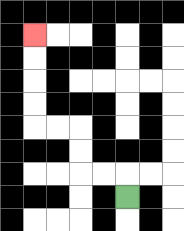{'start': '[5, 8]', 'end': '[1, 1]', 'path_directions': 'U,L,L,U,U,L,L,U,U,U,U', 'path_coordinates': '[[5, 8], [5, 7], [4, 7], [3, 7], [3, 6], [3, 5], [2, 5], [1, 5], [1, 4], [1, 3], [1, 2], [1, 1]]'}